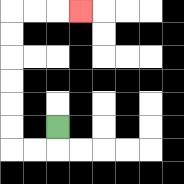{'start': '[2, 5]', 'end': '[3, 0]', 'path_directions': 'D,L,L,U,U,U,U,U,U,R,R,R', 'path_coordinates': '[[2, 5], [2, 6], [1, 6], [0, 6], [0, 5], [0, 4], [0, 3], [0, 2], [0, 1], [0, 0], [1, 0], [2, 0], [3, 0]]'}